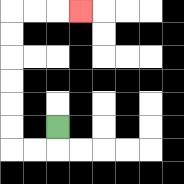{'start': '[2, 5]', 'end': '[3, 0]', 'path_directions': 'D,L,L,U,U,U,U,U,U,R,R,R', 'path_coordinates': '[[2, 5], [2, 6], [1, 6], [0, 6], [0, 5], [0, 4], [0, 3], [0, 2], [0, 1], [0, 0], [1, 0], [2, 0], [3, 0]]'}